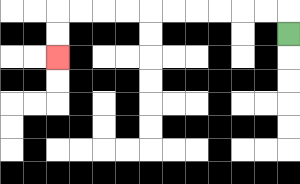{'start': '[12, 1]', 'end': '[2, 2]', 'path_directions': 'U,L,L,L,L,L,L,L,L,L,L,D,D', 'path_coordinates': '[[12, 1], [12, 0], [11, 0], [10, 0], [9, 0], [8, 0], [7, 0], [6, 0], [5, 0], [4, 0], [3, 0], [2, 0], [2, 1], [2, 2]]'}